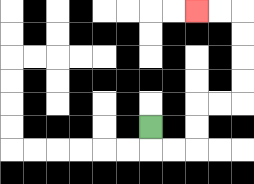{'start': '[6, 5]', 'end': '[8, 0]', 'path_directions': 'D,R,R,U,U,R,R,U,U,U,U,L,L', 'path_coordinates': '[[6, 5], [6, 6], [7, 6], [8, 6], [8, 5], [8, 4], [9, 4], [10, 4], [10, 3], [10, 2], [10, 1], [10, 0], [9, 0], [8, 0]]'}